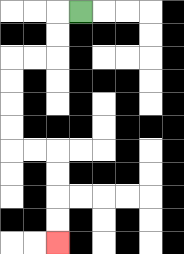{'start': '[3, 0]', 'end': '[2, 10]', 'path_directions': 'L,D,D,L,L,D,D,D,D,R,R,D,D,D,D', 'path_coordinates': '[[3, 0], [2, 0], [2, 1], [2, 2], [1, 2], [0, 2], [0, 3], [0, 4], [0, 5], [0, 6], [1, 6], [2, 6], [2, 7], [2, 8], [2, 9], [2, 10]]'}